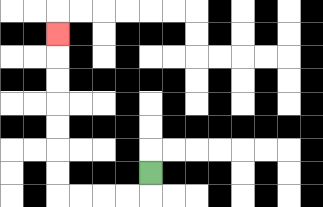{'start': '[6, 7]', 'end': '[2, 1]', 'path_directions': 'D,L,L,L,L,U,U,U,U,U,U,U', 'path_coordinates': '[[6, 7], [6, 8], [5, 8], [4, 8], [3, 8], [2, 8], [2, 7], [2, 6], [2, 5], [2, 4], [2, 3], [2, 2], [2, 1]]'}